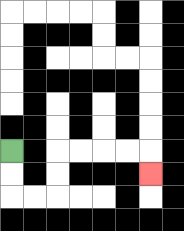{'start': '[0, 6]', 'end': '[6, 7]', 'path_directions': 'D,D,R,R,U,U,R,R,R,R,D', 'path_coordinates': '[[0, 6], [0, 7], [0, 8], [1, 8], [2, 8], [2, 7], [2, 6], [3, 6], [4, 6], [5, 6], [6, 6], [6, 7]]'}